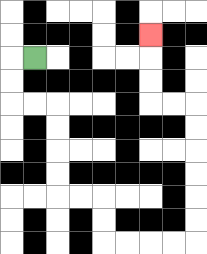{'start': '[1, 2]', 'end': '[6, 1]', 'path_directions': 'L,D,D,R,R,D,D,D,D,R,R,D,D,R,R,R,R,U,U,U,U,U,U,L,L,U,U,U', 'path_coordinates': '[[1, 2], [0, 2], [0, 3], [0, 4], [1, 4], [2, 4], [2, 5], [2, 6], [2, 7], [2, 8], [3, 8], [4, 8], [4, 9], [4, 10], [5, 10], [6, 10], [7, 10], [8, 10], [8, 9], [8, 8], [8, 7], [8, 6], [8, 5], [8, 4], [7, 4], [6, 4], [6, 3], [6, 2], [6, 1]]'}